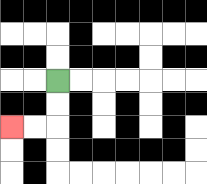{'start': '[2, 3]', 'end': '[0, 5]', 'path_directions': 'D,D,L,L', 'path_coordinates': '[[2, 3], [2, 4], [2, 5], [1, 5], [0, 5]]'}